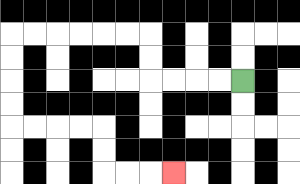{'start': '[10, 3]', 'end': '[7, 7]', 'path_directions': 'L,L,L,L,U,U,L,L,L,L,L,L,D,D,D,D,R,R,R,R,D,D,R,R,R', 'path_coordinates': '[[10, 3], [9, 3], [8, 3], [7, 3], [6, 3], [6, 2], [6, 1], [5, 1], [4, 1], [3, 1], [2, 1], [1, 1], [0, 1], [0, 2], [0, 3], [0, 4], [0, 5], [1, 5], [2, 5], [3, 5], [4, 5], [4, 6], [4, 7], [5, 7], [6, 7], [7, 7]]'}